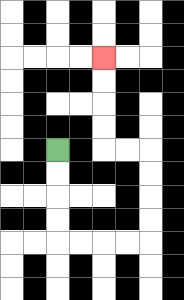{'start': '[2, 6]', 'end': '[4, 2]', 'path_directions': 'D,D,D,D,R,R,R,R,U,U,U,U,L,L,U,U,U,U', 'path_coordinates': '[[2, 6], [2, 7], [2, 8], [2, 9], [2, 10], [3, 10], [4, 10], [5, 10], [6, 10], [6, 9], [6, 8], [6, 7], [6, 6], [5, 6], [4, 6], [4, 5], [4, 4], [4, 3], [4, 2]]'}